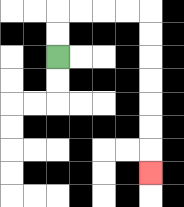{'start': '[2, 2]', 'end': '[6, 7]', 'path_directions': 'U,U,R,R,R,R,D,D,D,D,D,D,D', 'path_coordinates': '[[2, 2], [2, 1], [2, 0], [3, 0], [4, 0], [5, 0], [6, 0], [6, 1], [6, 2], [6, 3], [6, 4], [6, 5], [6, 6], [6, 7]]'}